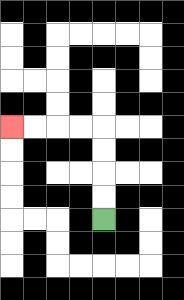{'start': '[4, 9]', 'end': '[0, 5]', 'path_directions': 'U,U,U,U,L,L,L,L', 'path_coordinates': '[[4, 9], [4, 8], [4, 7], [4, 6], [4, 5], [3, 5], [2, 5], [1, 5], [0, 5]]'}